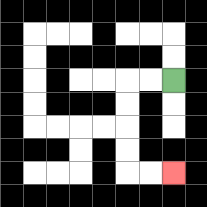{'start': '[7, 3]', 'end': '[7, 7]', 'path_directions': 'L,L,D,D,D,D,R,R', 'path_coordinates': '[[7, 3], [6, 3], [5, 3], [5, 4], [5, 5], [5, 6], [5, 7], [6, 7], [7, 7]]'}